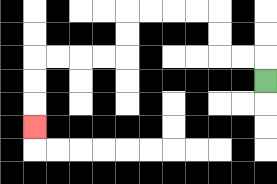{'start': '[11, 3]', 'end': '[1, 5]', 'path_directions': 'U,L,L,U,U,L,L,L,L,D,D,L,L,L,L,D,D,D', 'path_coordinates': '[[11, 3], [11, 2], [10, 2], [9, 2], [9, 1], [9, 0], [8, 0], [7, 0], [6, 0], [5, 0], [5, 1], [5, 2], [4, 2], [3, 2], [2, 2], [1, 2], [1, 3], [1, 4], [1, 5]]'}